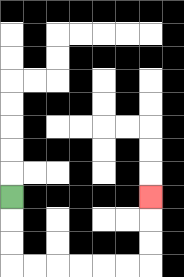{'start': '[0, 8]', 'end': '[6, 8]', 'path_directions': 'D,D,D,R,R,R,R,R,R,U,U,U', 'path_coordinates': '[[0, 8], [0, 9], [0, 10], [0, 11], [1, 11], [2, 11], [3, 11], [4, 11], [5, 11], [6, 11], [6, 10], [6, 9], [6, 8]]'}